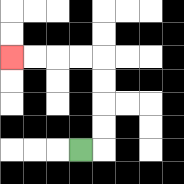{'start': '[3, 6]', 'end': '[0, 2]', 'path_directions': 'R,U,U,U,U,L,L,L,L', 'path_coordinates': '[[3, 6], [4, 6], [4, 5], [4, 4], [4, 3], [4, 2], [3, 2], [2, 2], [1, 2], [0, 2]]'}